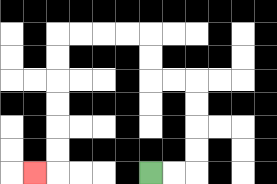{'start': '[6, 7]', 'end': '[1, 7]', 'path_directions': 'R,R,U,U,U,U,L,L,U,U,L,L,L,L,D,D,D,D,D,D,L', 'path_coordinates': '[[6, 7], [7, 7], [8, 7], [8, 6], [8, 5], [8, 4], [8, 3], [7, 3], [6, 3], [6, 2], [6, 1], [5, 1], [4, 1], [3, 1], [2, 1], [2, 2], [2, 3], [2, 4], [2, 5], [2, 6], [2, 7], [1, 7]]'}